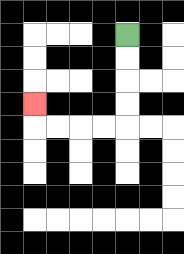{'start': '[5, 1]', 'end': '[1, 4]', 'path_directions': 'D,D,D,D,L,L,L,L,U', 'path_coordinates': '[[5, 1], [5, 2], [5, 3], [5, 4], [5, 5], [4, 5], [3, 5], [2, 5], [1, 5], [1, 4]]'}